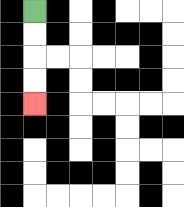{'start': '[1, 0]', 'end': '[1, 4]', 'path_directions': 'D,D,D,D', 'path_coordinates': '[[1, 0], [1, 1], [1, 2], [1, 3], [1, 4]]'}